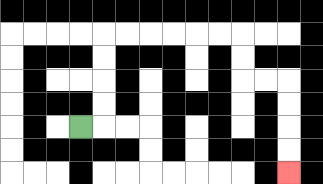{'start': '[3, 5]', 'end': '[12, 7]', 'path_directions': 'R,U,U,U,U,R,R,R,R,R,R,D,D,R,R,D,D,D,D', 'path_coordinates': '[[3, 5], [4, 5], [4, 4], [4, 3], [4, 2], [4, 1], [5, 1], [6, 1], [7, 1], [8, 1], [9, 1], [10, 1], [10, 2], [10, 3], [11, 3], [12, 3], [12, 4], [12, 5], [12, 6], [12, 7]]'}